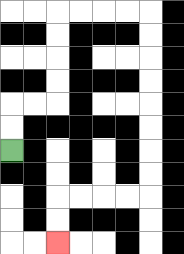{'start': '[0, 6]', 'end': '[2, 10]', 'path_directions': 'U,U,R,R,U,U,U,U,R,R,R,R,D,D,D,D,D,D,D,D,L,L,L,L,D,D', 'path_coordinates': '[[0, 6], [0, 5], [0, 4], [1, 4], [2, 4], [2, 3], [2, 2], [2, 1], [2, 0], [3, 0], [4, 0], [5, 0], [6, 0], [6, 1], [6, 2], [6, 3], [6, 4], [6, 5], [6, 6], [6, 7], [6, 8], [5, 8], [4, 8], [3, 8], [2, 8], [2, 9], [2, 10]]'}